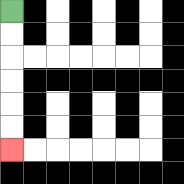{'start': '[0, 0]', 'end': '[0, 6]', 'path_directions': 'D,D,D,D,D,D', 'path_coordinates': '[[0, 0], [0, 1], [0, 2], [0, 3], [0, 4], [0, 5], [0, 6]]'}